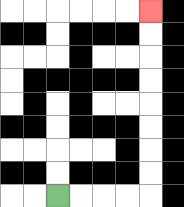{'start': '[2, 8]', 'end': '[6, 0]', 'path_directions': 'R,R,R,R,U,U,U,U,U,U,U,U', 'path_coordinates': '[[2, 8], [3, 8], [4, 8], [5, 8], [6, 8], [6, 7], [6, 6], [6, 5], [6, 4], [6, 3], [6, 2], [6, 1], [6, 0]]'}